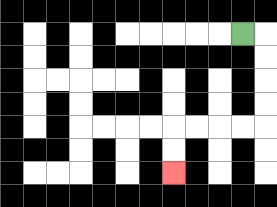{'start': '[10, 1]', 'end': '[7, 7]', 'path_directions': 'R,D,D,D,D,L,L,L,L,D,D', 'path_coordinates': '[[10, 1], [11, 1], [11, 2], [11, 3], [11, 4], [11, 5], [10, 5], [9, 5], [8, 5], [7, 5], [7, 6], [7, 7]]'}